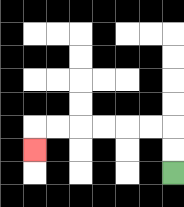{'start': '[7, 7]', 'end': '[1, 6]', 'path_directions': 'U,U,L,L,L,L,L,L,D', 'path_coordinates': '[[7, 7], [7, 6], [7, 5], [6, 5], [5, 5], [4, 5], [3, 5], [2, 5], [1, 5], [1, 6]]'}